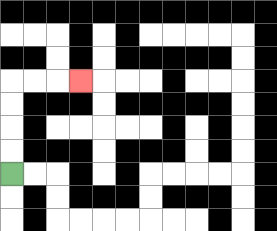{'start': '[0, 7]', 'end': '[3, 3]', 'path_directions': 'U,U,U,U,R,R,R', 'path_coordinates': '[[0, 7], [0, 6], [0, 5], [0, 4], [0, 3], [1, 3], [2, 3], [3, 3]]'}